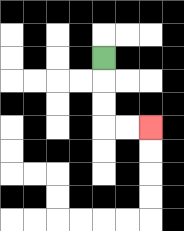{'start': '[4, 2]', 'end': '[6, 5]', 'path_directions': 'D,D,D,R,R', 'path_coordinates': '[[4, 2], [4, 3], [4, 4], [4, 5], [5, 5], [6, 5]]'}